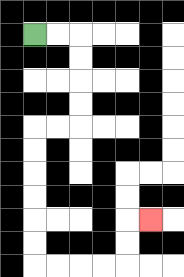{'start': '[1, 1]', 'end': '[6, 9]', 'path_directions': 'R,R,D,D,D,D,L,L,D,D,D,D,D,D,R,R,R,R,U,U,R', 'path_coordinates': '[[1, 1], [2, 1], [3, 1], [3, 2], [3, 3], [3, 4], [3, 5], [2, 5], [1, 5], [1, 6], [1, 7], [1, 8], [1, 9], [1, 10], [1, 11], [2, 11], [3, 11], [4, 11], [5, 11], [5, 10], [5, 9], [6, 9]]'}